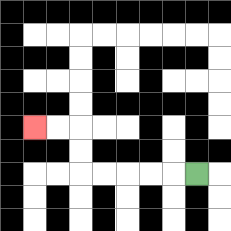{'start': '[8, 7]', 'end': '[1, 5]', 'path_directions': 'L,L,L,L,L,U,U,L,L', 'path_coordinates': '[[8, 7], [7, 7], [6, 7], [5, 7], [4, 7], [3, 7], [3, 6], [3, 5], [2, 5], [1, 5]]'}